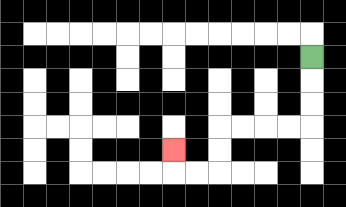{'start': '[13, 2]', 'end': '[7, 6]', 'path_directions': 'D,D,D,L,L,L,L,D,D,L,L,U', 'path_coordinates': '[[13, 2], [13, 3], [13, 4], [13, 5], [12, 5], [11, 5], [10, 5], [9, 5], [9, 6], [9, 7], [8, 7], [7, 7], [7, 6]]'}